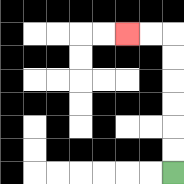{'start': '[7, 7]', 'end': '[5, 1]', 'path_directions': 'U,U,U,U,U,U,L,L', 'path_coordinates': '[[7, 7], [7, 6], [7, 5], [7, 4], [7, 3], [7, 2], [7, 1], [6, 1], [5, 1]]'}